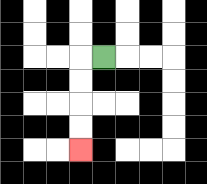{'start': '[4, 2]', 'end': '[3, 6]', 'path_directions': 'L,D,D,D,D', 'path_coordinates': '[[4, 2], [3, 2], [3, 3], [3, 4], [3, 5], [3, 6]]'}